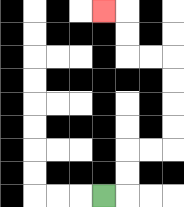{'start': '[4, 8]', 'end': '[4, 0]', 'path_directions': 'R,U,U,R,R,U,U,U,U,L,L,U,U,L', 'path_coordinates': '[[4, 8], [5, 8], [5, 7], [5, 6], [6, 6], [7, 6], [7, 5], [7, 4], [7, 3], [7, 2], [6, 2], [5, 2], [5, 1], [5, 0], [4, 0]]'}